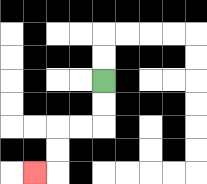{'start': '[4, 3]', 'end': '[1, 7]', 'path_directions': 'D,D,L,L,D,D,L', 'path_coordinates': '[[4, 3], [4, 4], [4, 5], [3, 5], [2, 5], [2, 6], [2, 7], [1, 7]]'}